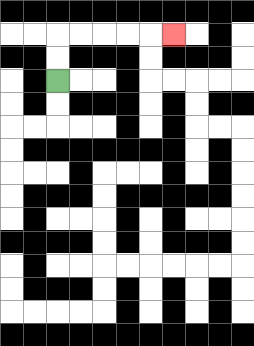{'start': '[2, 3]', 'end': '[7, 1]', 'path_directions': 'U,U,R,R,R,R,R', 'path_coordinates': '[[2, 3], [2, 2], [2, 1], [3, 1], [4, 1], [5, 1], [6, 1], [7, 1]]'}